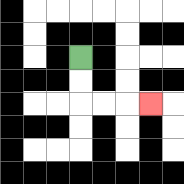{'start': '[3, 2]', 'end': '[6, 4]', 'path_directions': 'D,D,R,R,R', 'path_coordinates': '[[3, 2], [3, 3], [3, 4], [4, 4], [5, 4], [6, 4]]'}